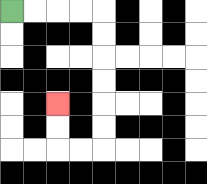{'start': '[0, 0]', 'end': '[2, 4]', 'path_directions': 'R,R,R,R,D,D,D,D,D,D,L,L,U,U', 'path_coordinates': '[[0, 0], [1, 0], [2, 0], [3, 0], [4, 0], [4, 1], [4, 2], [4, 3], [4, 4], [4, 5], [4, 6], [3, 6], [2, 6], [2, 5], [2, 4]]'}